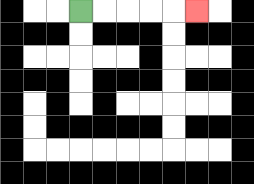{'start': '[3, 0]', 'end': '[8, 0]', 'path_directions': 'R,R,R,R,R', 'path_coordinates': '[[3, 0], [4, 0], [5, 0], [6, 0], [7, 0], [8, 0]]'}